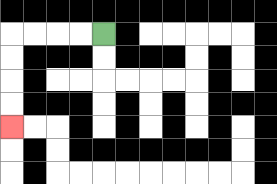{'start': '[4, 1]', 'end': '[0, 5]', 'path_directions': 'L,L,L,L,D,D,D,D', 'path_coordinates': '[[4, 1], [3, 1], [2, 1], [1, 1], [0, 1], [0, 2], [0, 3], [0, 4], [0, 5]]'}